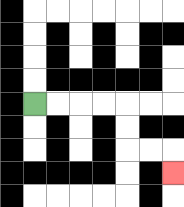{'start': '[1, 4]', 'end': '[7, 7]', 'path_directions': 'R,R,R,R,D,D,R,R,D', 'path_coordinates': '[[1, 4], [2, 4], [3, 4], [4, 4], [5, 4], [5, 5], [5, 6], [6, 6], [7, 6], [7, 7]]'}